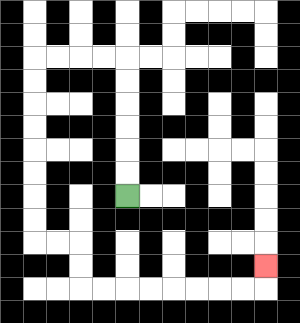{'start': '[5, 8]', 'end': '[11, 11]', 'path_directions': 'U,U,U,U,U,U,L,L,L,L,D,D,D,D,D,D,D,D,R,R,D,D,R,R,R,R,R,R,R,R,U', 'path_coordinates': '[[5, 8], [5, 7], [5, 6], [5, 5], [5, 4], [5, 3], [5, 2], [4, 2], [3, 2], [2, 2], [1, 2], [1, 3], [1, 4], [1, 5], [1, 6], [1, 7], [1, 8], [1, 9], [1, 10], [2, 10], [3, 10], [3, 11], [3, 12], [4, 12], [5, 12], [6, 12], [7, 12], [8, 12], [9, 12], [10, 12], [11, 12], [11, 11]]'}